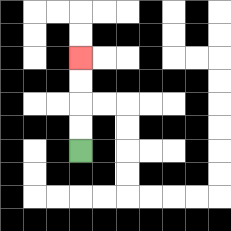{'start': '[3, 6]', 'end': '[3, 2]', 'path_directions': 'U,U,U,U', 'path_coordinates': '[[3, 6], [3, 5], [3, 4], [3, 3], [3, 2]]'}